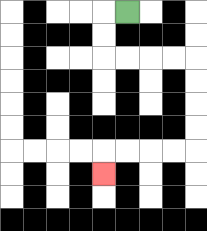{'start': '[5, 0]', 'end': '[4, 7]', 'path_directions': 'L,D,D,R,R,R,R,D,D,D,D,L,L,L,L,D', 'path_coordinates': '[[5, 0], [4, 0], [4, 1], [4, 2], [5, 2], [6, 2], [7, 2], [8, 2], [8, 3], [8, 4], [8, 5], [8, 6], [7, 6], [6, 6], [5, 6], [4, 6], [4, 7]]'}